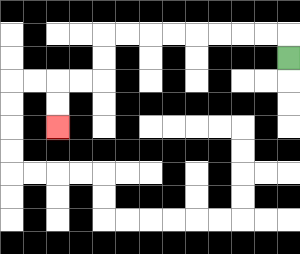{'start': '[12, 2]', 'end': '[2, 5]', 'path_directions': 'U,L,L,L,L,L,L,L,L,D,D,L,L,D,D', 'path_coordinates': '[[12, 2], [12, 1], [11, 1], [10, 1], [9, 1], [8, 1], [7, 1], [6, 1], [5, 1], [4, 1], [4, 2], [4, 3], [3, 3], [2, 3], [2, 4], [2, 5]]'}